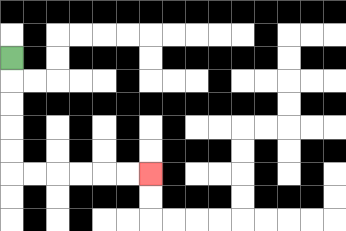{'start': '[0, 2]', 'end': '[6, 7]', 'path_directions': 'D,D,D,D,D,R,R,R,R,R,R', 'path_coordinates': '[[0, 2], [0, 3], [0, 4], [0, 5], [0, 6], [0, 7], [1, 7], [2, 7], [3, 7], [4, 7], [5, 7], [6, 7]]'}